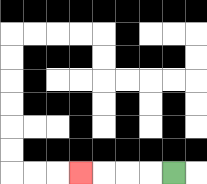{'start': '[7, 7]', 'end': '[3, 7]', 'path_directions': 'L,L,L,L', 'path_coordinates': '[[7, 7], [6, 7], [5, 7], [4, 7], [3, 7]]'}